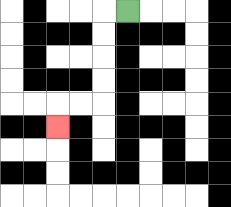{'start': '[5, 0]', 'end': '[2, 5]', 'path_directions': 'L,D,D,D,D,L,L,D', 'path_coordinates': '[[5, 0], [4, 0], [4, 1], [4, 2], [4, 3], [4, 4], [3, 4], [2, 4], [2, 5]]'}